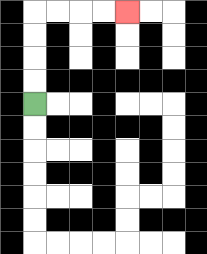{'start': '[1, 4]', 'end': '[5, 0]', 'path_directions': 'U,U,U,U,R,R,R,R', 'path_coordinates': '[[1, 4], [1, 3], [1, 2], [1, 1], [1, 0], [2, 0], [3, 0], [4, 0], [5, 0]]'}